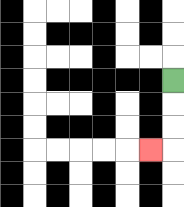{'start': '[7, 3]', 'end': '[6, 6]', 'path_directions': 'D,D,D,L', 'path_coordinates': '[[7, 3], [7, 4], [7, 5], [7, 6], [6, 6]]'}